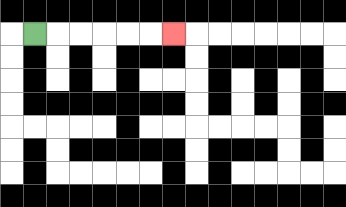{'start': '[1, 1]', 'end': '[7, 1]', 'path_directions': 'R,R,R,R,R,R', 'path_coordinates': '[[1, 1], [2, 1], [3, 1], [4, 1], [5, 1], [6, 1], [7, 1]]'}